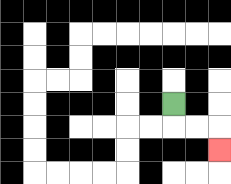{'start': '[7, 4]', 'end': '[9, 6]', 'path_directions': 'D,R,R,D', 'path_coordinates': '[[7, 4], [7, 5], [8, 5], [9, 5], [9, 6]]'}